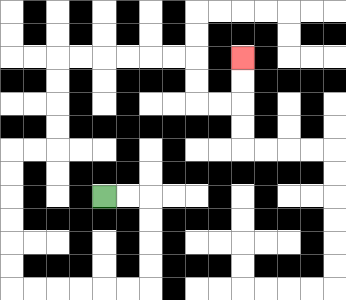{'start': '[4, 8]', 'end': '[10, 2]', 'path_directions': 'R,R,D,D,D,D,L,L,L,L,L,L,U,U,U,U,U,U,R,R,U,U,U,U,R,R,R,R,R,R,D,D,R,R,U,U', 'path_coordinates': '[[4, 8], [5, 8], [6, 8], [6, 9], [6, 10], [6, 11], [6, 12], [5, 12], [4, 12], [3, 12], [2, 12], [1, 12], [0, 12], [0, 11], [0, 10], [0, 9], [0, 8], [0, 7], [0, 6], [1, 6], [2, 6], [2, 5], [2, 4], [2, 3], [2, 2], [3, 2], [4, 2], [5, 2], [6, 2], [7, 2], [8, 2], [8, 3], [8, 4], [9, 4], [10, 4], [10, 3], [10, 2]]'}